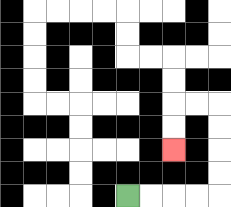{'start': '[5, 8]', 'end': '[7, 6]', 'path_directions': 'R,R,R,R,U,U,U,U,L,L,D,D', 'path_coordinates': '[[5, 8], [6, 8], [7, 8], [8, 8], [9, 8], [9, 7], [9, 6], [9, 5], [9, 4], [8, 4], [7, 4], [7, 5], [7, 6]]'}